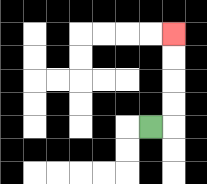{'start': '[6, 5]', 'end': '[7, 1]', 'path_directions': 'R,U,U,U,U', 'path_coordinates': '[[6, 5], [7, 5], [7, 4], [7, 3], [7, 2], [7, 1]]'}